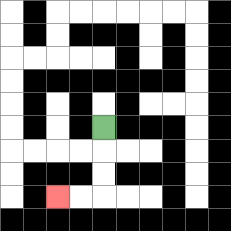{'start': '[4, 5]', 'end': '[2, 8]', 'path_directions': 'D,D,D,L,L', 'path_coordinates': '[[4, 5], [4, 6], [4, 7], [4, 8], [3, 8], [2, 8]]'}